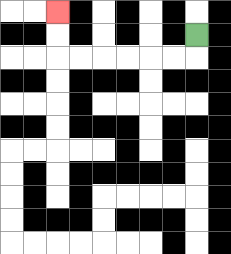{'start': '[8, 1]', 'end': '[2, 0]', 'path_directions': 'D,L,L,L,L,L,L,U,U', 'path_coordinates': '[[8, 1], [8, 2], [7, 2], [6, 2], [5, 2], [4, 2], [3, 2], [2, 2], [2, 1], [2, 0]]'}